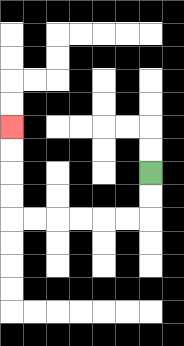{'start': '[6, 7]', 'end': '[0, 5]', 'path_directions': 'D,D,L,L,L,L,L,L,U,U,U,U', 'path_coordinates': '[[6, 7], [6, 8], [6, 9], [5, 9], [4, 9], [3, 9], [2, 9], [1, 9], [0, 9], [0, 8], [0, 7], [0, 6], [0, 5]]'}